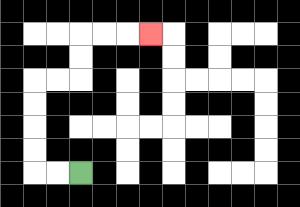{'start': '[3, 7]', 'end': '[6, 1]', 'path_directions': 'L,L,U,U,U,U,R,R,U,U,R,R,R', 'path_coordinates': '[[3, 7], [2, 7], [1, 7], [1, 6], [1, 5], [1, 4], [1, 3], [2, 3], [3, 3], [3, 2], [3, 1], [4, 1], [5, 1], [6, 1]]'}